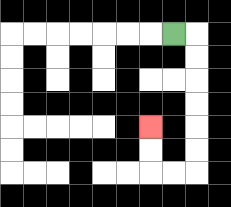{'start': '[7, 1]', 'end': '[6, 5]', 'path_directions': 'R,D,D,D,D,D,D,L,L,U,U', 'path_coordinates': '[[7, 1], [8, 1], [8, 2], [8, 3], [8, 4], [8, 5], [8, 6], [8, 7], [7, 7], [6, 7], [6, 6], [6, 5]]'}